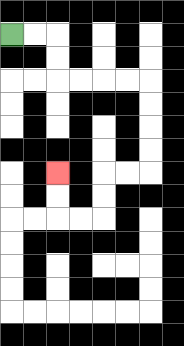{'start': '[0, 1]', 'end': '[2, 7]', 'path_directions': 'R,R,D,D,R,R,R,R,D,D,D,D,L,L,D,D,L,L,U,U', 'path_coordinates': '[[0, 1], [1, 1], [2, 1], [2, 2], [2, 3], [3, 3], [4, 3], [5, 3], [6, 3], [6, 4], [6, 5], [6, 6], [6, 7], [5, 7], [4, 7], [4, 8], [4, 9], [3, 9], [2, 9], [2, 8], [2, 7]]'}